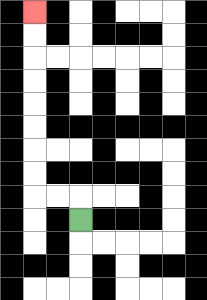{'start': '[3, 9]', 'end': '[1, 0]', 'path_directions': 'U,L,L,U,U,U,U,U,U,U,U', 'path_coordinates': '[[3, 9], [3, 8], [2, 8], [1, 8], [1, 7], [1, 6], [1, 5], [1, 4], [1, 3], [1, 2], [1, 1], [1, 0]]'}